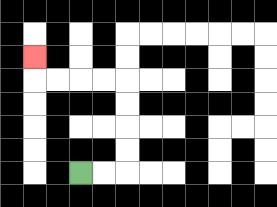{'start': '[3, 7]', 'end': '[1, 2]', 'path_directions': 'R,R,U,U,U,U,L,L,L,L,U', 'path_coordinates': '[[3, 7], [4, 7], [5, 7], [5, 6], [5, 5], [5, 4], [5, 3], [4, 3], [3, 3], [2, 3], [1, 3], [1, 2]]'}